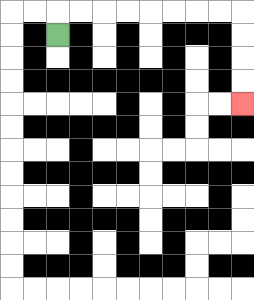{'start': '[2, 1]', 'end': '[10, 4]', 'path_directions': 'U,R,R,R,R,R,R,R,R,D,D,D,D', 'path_coordinates': '[[2, 1], [2, 0], [3, 0], [4, 0], [5, 0], [6, 0], [7, 0], [8, 0], [9, 0], [10, 0], [10, 1], [10, 2], [10, 3], [10, 4]]'}